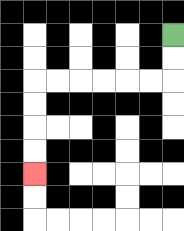{'start': '[7, 1]', 'end': '[1, 7]', 'path_directions': 'D,D,L,L,L,L,L,L,D,D,D,D', 'path_coordinates': '[[7, 1], [7, 2], [7, 3], [6, 3], [5, 3], [4, 3], [3, 3], [2, 3], [1, 3], [1, 4], [1, 5], [1, 6], [1, 7]]'}